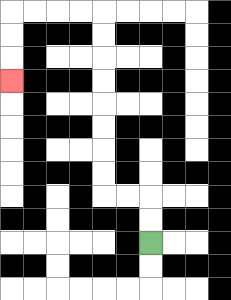{'start': '[6, 10]', 'end': '[0, 3]', 'path_directions': 'U,U,L,L,U,U,U,U,U,U,U,U,L,L,L,L,D,D,D', 'path_coordinates': '[[6, 10], [6, 9], [6, 8], [5, 8], [4, 8], [4, 7], [4, 6], [4, 5], [4, 4], [4, 3], [4, 2], [4, 1], [4, 0], [3, 0], [2, 0], [1, 0], [0, 0], [0, 1], [0, 2], [0, 3]]'}